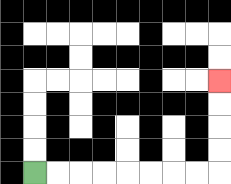{'start': '[1, 7]', 'end': '[9, 3]', 'path_directions': 'R,R,R,R,R,R,R,R,U,U,U,U', 'path_coordinates': '[[1, 7], [2, 7], [3, 7], [4, 7], [5, 7], [6, 7], [7, 7], [8, 7], [9, 7], [9, 6], [9, 5], [9, 4], [9, 3]]'}